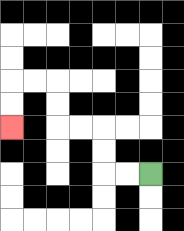{'start': '[6, 7]', 'end': '[0, 5]', 'path_directions': 'L,L,U,U,L,L,U,U,L,L,D,D', 'path_coordinates': '[[6, 7], [5, 7], [4, 7], [4, 6], [4, 5], [3, 5], [2, 5], [2, 4], [2, 3], [1, 3], [0, 3], [0, 4], [0, 5]]'}